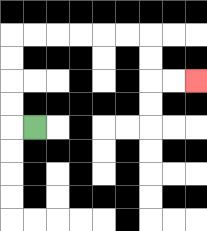{'start': '[1, 5]', 'end': '[8, 3]', 'path_directions': 'L,U,U,U,U,R,R,R,R,R,R,D,D,R,R', 'path_coordinates': '[[1, 5], [0, 5], [0, 4], [0, 3], [0, 2], [0, 1], [1, 1], [2, 1], [3, 1], [4, 1], [5, 1], [6, 1], [6, 2], [6, 3], [7, 3], [8, 3]]'}